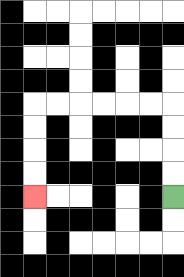{'start': '[7, 8]', 'end': '[1, 8]', 'path_directions': 'U,U,U,U,L,L,L,L,L,L,D,D,D,D', 'path_coordinates': '[[7, 8], [7, 7], [7, 6], [7, 5], [7, 4], [6, 4], [5, 4], [4, 4], [3, 4], [2, 4], [1, 4], [1, 5], [1, 6], [1, 7], [1, 8]]'}